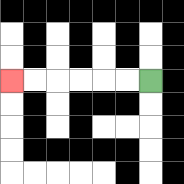{'start': '[6, 3]', 'end': '[0, 3]', 'path_directions': 'L,L,L,L,L,L', 'path_coordinates': '[[6, 3], [5, 3], [4, 3], [3, 3], [2, 3], [1, 3], [0, 3]]'}